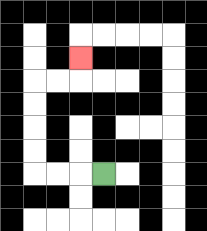{'start': '[4, 7]', 'end': '[3, 2]', 'path_directions': 'L,L,L,U,U,U,U,R,R,U', 'path_coordinates': '[[4, 7], [3, 7], [2, 7], [1, 7], [1, 6], [1, 5], [1, 4], [1, 3], [2, 3], [3, 3], [3, 2]]'}